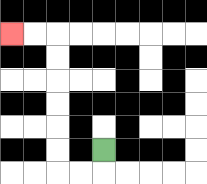{'start': '[4, 6]', 'end': '[0, 1]', 'path_directions': 'D,L,L,U,U,U,U,U,U,L,L', 'path_coordinates': '[[4, 6], [4, 7], [3, 7], [2, 7], [2, 6], [2, 5], [2, 4], [2, 3], [2, 2], [2, 1], [1, 1], [0, 1]]'}